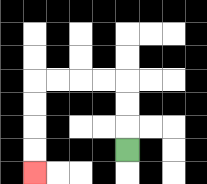{'start': '[5, 6]', 'end': '[1, 7]', 'path_directions': 'U,U,U,L,L,L,L,D,D,D,D', 'path_coordinates': '[[5, 6], [5, 5], [5, 4], [5, 3], [4, 3], [3, 3], [2, 3], [1, 3], [1, 4], [1, 5], [1, 6], [1, 7]]'}